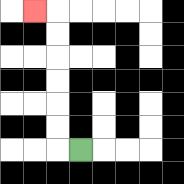{'start': '[3, 6]', 'end': '[1, 0]', 'path_directions': 'L,U,U,U,U,U,U,L', 'path_coordinates': '[[3, 6], [2, 6], [2, 5], [2, 4], [2, 3], [2, 2], [2, 1], [2, 0], [1, 0]]'}